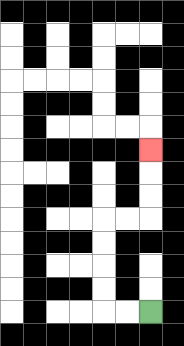{'start': '[6, 13]', 'end': '[6, 6]', 'path_directions': 'L,L,U,U,U,U,R,R,U,U,U', 'path_coordinates': '[[6, 13], [5, 13], [4, 13], [4, 12], [4, 11], [4, 10], [4, 9], [5, 9], [6, 9], [6, 8], [6, 7], [6, 6]]'}